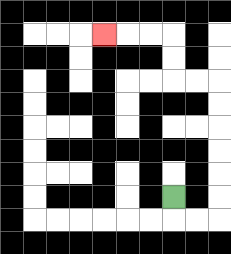{'start': '[7, 8]', 'end': '[4, 1]', 'path_directions': 'D,R,R,U,U,U,U,U,U,L,L,U,U,L,L,L', 'path_coordinates': '[[7, 8], [7, 9], [8, 9], [9, 9], [9, 8], [9, 7], [9, 6], [9, 5], [9, 4], [9, 3], [8, 3], [7, 3], [7, 2], [7, 1], [6, 1], [5, 1], [4, 1]]'}